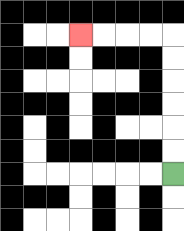{'start': '[7, 7]', 'end': '[3, 1]', 'path_directions': 'U,U,U,U,U,U,L,L,L,L', 'path_coordinates': '[[7, 7], [7, 6], [7, 5], [7, 4], [7, 3], [7, 2], [7, 1], [6, 1], [5, 1], [4, 1], [3, 1]]'}